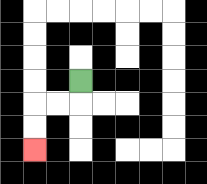{'start': '[3, 3]', 'end': '[1, 6]', 'path_directions': 'D,L,L,D,D', 'path_coordinates': '[[3, 3], [3, 4], [2, 4], [1, 4], [1, 5], [1, 6]]'}